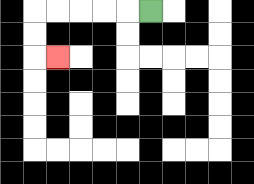{'start': '[6, 0]', 'end': '[2, 2]', 'path_directions': 'L,L,L,L,L,D,D,R', 'path_coordinates': '[[6, 0], [5, 0], [4, 0], [3, 0], [2, 0], [1, 0], [1, 1], [1, 2], [2, 2]]'}